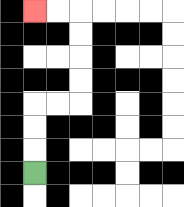{'start': '[1, 7]', 'end': '[1, 0]', 'path_directions': 'U,U,U,R,R,U,U,U,U,L,L', 'path_coordinates': '[[1, 7], [1, 6], [1, 5], [1, 4], [2, 4], [3, 4], [3, 3], [3, 2], [3, 1], [3, 0], [2, 0], [1, 0]]'}